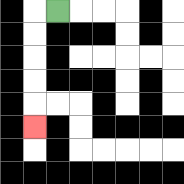{'start': '[2, 0]', 'end': '[1, 5]', 'path_directions': 'L,D,D,D,D,D', 'path_coordinates': '[[2, 0], [1, 0], [1, 1], [1, 2], [1, 3], [1, 4], [1, 5]]'}